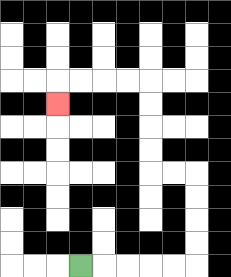{'start': '[3, 11]', 'end': '[2, 4]', 'path_directions': 'R,R,R,R,R,U,U,U,U,L,L,U,U,U,U,L,L,L,L,D', 'path_coordinates': '[[3, 11], [4, 11], [5, 11], [6, 11], [7, 11], [8, 11], [8, 10], [8, 9], [8, 8], [8, 7], [7, 7], [6, 7], [6, 6], [6, 5], [6, 4], [6, 3], [5, 3], [4, 3], [3, 3], [2, 3], [2, 4]]'}